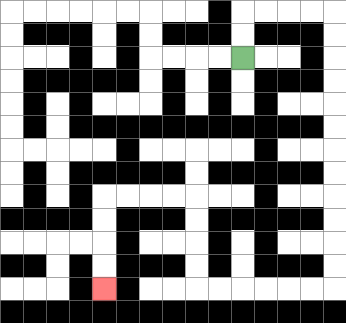{'start': '[10, 2]', 'end': '[4, 12]', 'path_directions': 'U,U,R,R,R,R,D,D,D,D,D,D,D,D,D,D,D,D,L,L,L,L,L,L,U,U,U,U,L,L,L,L,D,D,D,D', 'path_coordinates': '[[10, 2], [10, 1], [10, 0], [11, 0], [12, 0], [13, 0], [14, 0], [14, 1], [14, 2], [14, 3], [14, 4], [14, 5], [14, 6], [14, 7], [14, 8], [14, 9], [14, 10], [14, 11], [14, 12], [13, 12], [12, 12], [11, 12], [10, 12], [9, 12], [8, 12], [8, 11], [8, 10], [8, 9], [8, 8], [7, 8], [6, 8], [5, 8], [4, 8], [4, 9], [4, 10], [4, 11], [4, 12]]'}